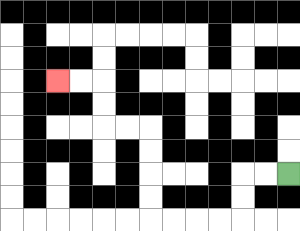{'start': '[12, 7]', 'end': '[2, 3]', 'path_directions': 'L,L,D,D,L,L,L,L,U,U,U,U,L,L,U,U,L,L', 'path_coordinates': '[[12, 7], [11, 7], [10, 7], [10, 8], [10, 9], [9, 9], [8, 9], [7, 9], [6, 9], [6, 8], [6, 7], [6, 6], [6, 5], [5, 5], [4, 5], [4, 4], [4, 3], [3, 3], [2, 3]]'}